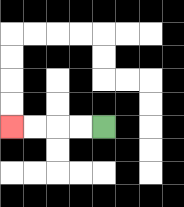{'start': '[4, 5]', 'end': '[0, 5]', 'path_directions': 'L,L,L,L', 'path_coordinates': '[[4, 5], [3, 5], [2, 5], [1, 5], [0, 5]]'}